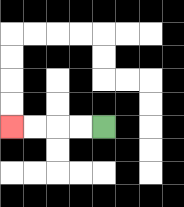{'start': '[4, 5]', 'end': '[0, 5]', 'path_directions': 'L,L,L,L', 'path_coordinates': '[[4, 5], [3, 5], [2, 5], [1, 5], [0, 5]]'}